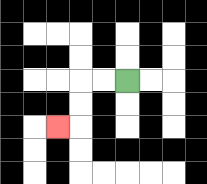{'start': '[5, 3]', 'end': '[2, 5]', 'path_directions': 'L,L,D,D,L', 'path_coordinates': '[[5, 3], [4, 3], [3, 3], [3, 4], [3, 5], [2, 5]]'}